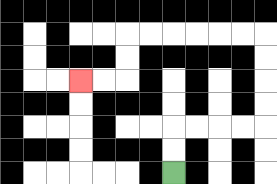{'start': '[7, 7]', 'end': '[3, 3]', 'path_directions': 'U,U,R,R,R,R,U,U,U,U,L,L,L,L,L,L,D,D,L,L', 'path_coordinates': '[[7, 7], [7, 6], [7, 5], [8, 5], [9, 5], [10, 5], [11, 5], [11, 4], [11, 3], [11, 2], [11, 1], [10, 1], [9, 1], [8, 1], [7, 1], [6, 1], [5, 1], [5, 2], [5, 3], [4, 3], [3, 3]]'}